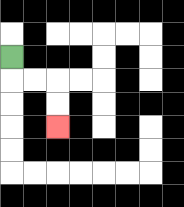{'start': '[0, 2]', 'end': '[2, 5]', 'path_directions': 'D,R,R,D,D', 'path_coordinates': '[[0, 2], [0, 3], [1, 3], [2, 3], [2, 4], [2, 5]]'}